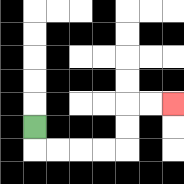{'start': '[1, 5]', 'end': '[7, 4]', 'path_directions': 'D,R,R,R,R,U,U,R,R', 'path_coordinates': '[[1, 5], [1, 6], [2, 6], [3, 6], [4, 6], [5, 6], [5, 5], [5, 4], [6, 4], [7, 4]]'}